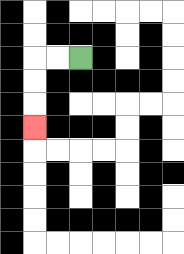{'start': '[3, 2]', 'end': '[1, 5]', 'path_directions': 'L,L,D,D,D', 'path_coordinates': '[[3, 2], [2, 2], [1, 2], [1, 3], [1, 4], [1, 5]]'}